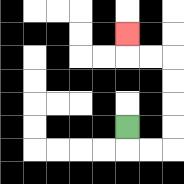{'start': '[5, 5]', 'end': '[5, 1]', 'path_directions': 'D,R,R,U,U,U,U,L,L,U', 'path_coordinates': '[[5, 5], [5, 6], [6, 6], [7, 6], [7, 5], [7, 4], [7, 3], [7, 2], [6, 2], [5, 2], [5, 1]]'}